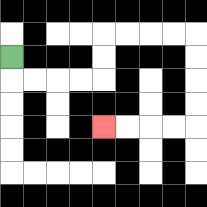{'start': '[0, 2]', 'end': '[4, 5]', 'path_directions': 'D,R,R,R,R,U,U,R,R,R,R,D,D,D,D,L,L,L,L', 'path_coordinates': '[[0, 2], [0, 3], [1, 3], [2, 3], [3, 3], [4, 3], [4, 2], [4, 1], [5, 1], [6, 1], [7, 1], [8, 1], [8, 2], [8, 3], [8, 4], [8, 5], [7, 5], [6, 5], [5, 5], [4, 5]]'}